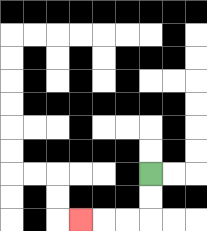{'start': '[6, 7]', 'end': '[3, 9]', 'path_directions': 'D,D,L,L,L', 'path_coordinates': '[[6, 7], [6, 8], [6, 9], [5, 9], [4, 9], [3, 9]]'}